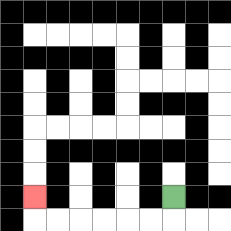{'start': '[7, 8]', 'end': '[1, 8]', 'path_directions': 'D,L,L,L,L,L,L,U', 'path_coordinates': '[[7, 8], [7, 9], [6, 9], [5, 9], [4, 9], [3, 9], [2, 9], [1, 9], [1, 8]]'}